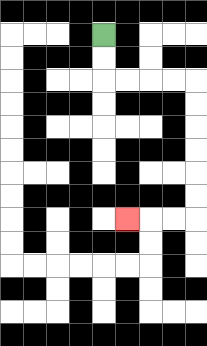{'start': '[4, 1]', 'end': '[5, 9]', 'path_directions': 'D,D,R,R,R,R,D,D,D,D,D,D,L,L,L', 'path_coordinates': '[[4, 1], [4, 2], [4, 3], [5, 3], [6, 3], [7, 3], [8, 3], [8, 4], [8, 5], [8, 6], [8, 7], [8, 8], [8, 9], [7, 9], [6, 9], [5, 9]]'}